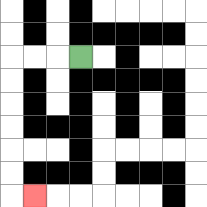{'start': '[3, 2]', 'end': '[1, 8]', 'path_directions': 'L,L,L,D,D,D,D,D,D,R', 'path_coordinates': '[[3, 2], [2, 2], [1, 2], [0, 2], [0, 3], [0, 4], [0, 5], [0, 6], [0, 7], [0, 8], [1, 8]]'}